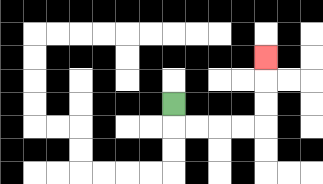{'start': '[7, 4]', 'end': '[11, 2]', 'path_directions': 'D,R,R,R,R,U,U,U', 'path_coordinates': '[[7, 4], [7, 5], [8, 5], [9, 5], [10, 5], [11, 5], [11, 4], [11, 3], [11, 2]]'}